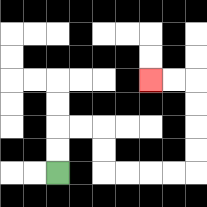{'start': '[2, 7]', 'end': '[6, 3]', 'path_directions': 'U,U,R,R,D,D,R,R,R,R,U,U,U,U,L,L', 'path_coordinates': '[[2, 7], [2, 6], [2, 5], [3, 5], [4, 5], [4, 6], [4, 7], [5, 7], [6, 7], [7, 7], [8, 7], [8, 6], [8, 5], [8, 4], [8, 3], [7, 3], [6, 3]]'}